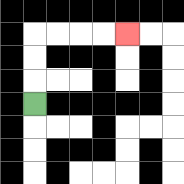{'start': '[1, 4]', 'end': '[5, 1]', 'path_directions': 'U,U,U,R,R,R,R', 'path_coordinates': '[[1, 4], [1, 3], [1, 2], [1, 1], [2, 1], [3, 1], [4, 1], [5, 1]]'}